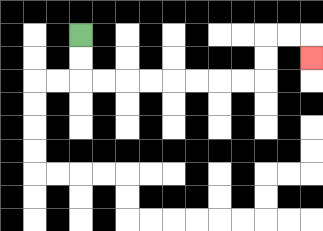{'start': '[3, 1]', 'end': '[13, 2]', 'path_directions': 'D,D,R,R,R,R,R,R,R,R,U,U,R,R,D', 'path_coordinates': '[[3, 1], [3, 2], [3, 3], [4, 3], [5, 3], [6, 3], [7, 3], [8, 3], [9, 3], [10, 3], [11, 3], [11, 2], [11, 1], [12, 1], [13, 1], [13, 2]]'}